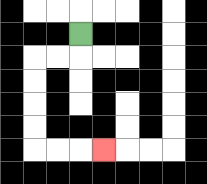{'start': '[3, 1]', 'end': '[4, 6]', 'path_directions': 'D,L,L,D,D,D,D,R,R,R', 'path_coordinates': '[[3, 1], [3, 2], [2, 2], [1, 2], [1, 3], [1, 4], [1, 5], [1, 6], [2, 6], [3, 6], [4, 6]]'}